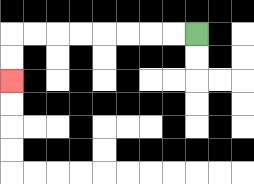{'start': '[8, 1]', 'end': '[0, 3]', 'path_directions': 'L,L,L,L,L,L,L,L,D,D', 'path_coordinates': '[[8, 1], [7, 1], [6, 1], [5, 1], [4, 1], [3, 1], [2, 1], [1, 1], [0, 1], [0, 2], [0, 3]]'}